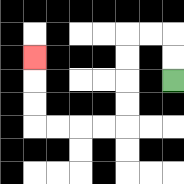{'start': '[7, 3]', 'end': '[1, 2]', 'path_directions': 'U,U,L,L,D,D,D,D,L,L,L,L,U,U,U', 'path_coordinates': '[[7, 3], [7, 2], [7, 1], [6, 1], [5, 1], [5, 2], [5, 3], [5, 4], [5, 5], [4, 5], [3, 5], [2, 5], [1, 5], [1, 4], [1, 3], [1, 2]]'}